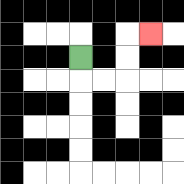{'start': '[3, 2]', 'end': '[6, 1]', 'path_directions': 'D,R,R,U,U,R', 'path_coordinates': '[[3, 2], [3, 3], [4, 3], [5, 3], [5, 2], [5, 1], [6, 1]]'}